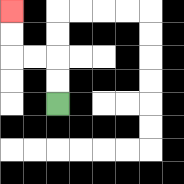{'start': '[2, 4]', 'end': '[0, 0]', 'path_directions': 'U,U,L,L,U,U', 'path_coordinates': '[[2, 4], [2, 3], [2, 2], [1, 2], [0, 2], [0, 1], [0, 0]]'}